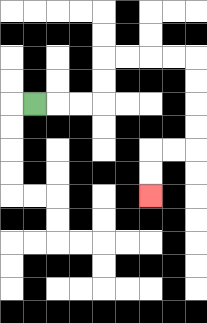{'start': '[1, 4]', 'end': '[6, 8]', 'path_directions': 'R,R,R,U,U,R,R,R,R,D,D,D,D,L,L,D,D', 'path_coordinates': '[[1, 4], [2, 4], [3, 4], [4, 4], [4, 3], [4, 2], [5, 2], [6, 2], [7, 2], [8, 2], [8, 3], [8, 4], [8, 5], [8, 6], [7, 6], [6, 6], [6, 7], [6, 8]]'}